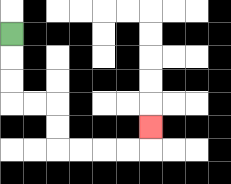{'start': '[0, 1]', 'end': '[6, 5]', 'path_directions': 'D,D,D,R,R,D,D,R,R,R,R,U', 'path_coordinates': '[[0, 1], [0, 2], [0, 3], [0, 4], [1, 4], [2, 4], [2, 5], [2, 6], [3, 6], [4, 6], [5, 6], [6, 6], [6, 5]]'}